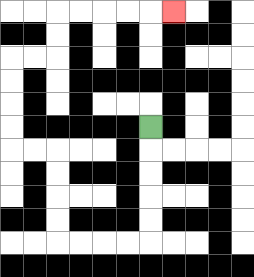{'start': '[6, 5]', 'end': '[7, 0]', 'path_directions': 'D,D,D,D,D,L,L,L,L,U,U,U,U,L,L,U,U,U,U,R,R,U,U,R,R,R,R,R', 'path_coordinates': '[[6, 5], [6, 6], [6, 7], [6, 8], [6, 9], [6, 10], [5, 10], [4, 10], [3, 10], [2, 10], [2, 9], [2, 8], [2, 7], [2, 6], [1, 6], [0, 6], [0, 5], [0, 4], [0, 3], [0, 2], [1, 2], [2, 2], [2, 1], [2, 0], [3, 0], [4, 0], [5, 0], [6, 0], [7, 0]]'}